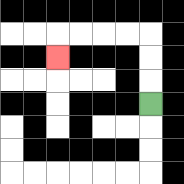{'start': '[6, 4]', 'end': '[2, 2]', 'path_directions': 'U,U,U,L,L,L,L,D', 'path_coordinates': '[[6, 4], [6, 3], [6, 2], [6, 1], [5, 1], [4, 1], [3, 1], [2, 1], [2, 2]]'}